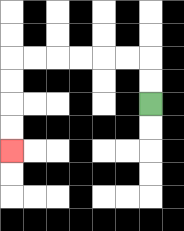{'start': '[6, 4]', 'end': '[0, 6]', 'path_directions': 'U,U,L,L,L,L,L,L,D,D,D,D', 'path_coordinates': '[[6, 4], [6, 3], [6, 2], [5, 2], [4, 2], [3, 2], [2, 2], [1, 2], [0, 2], [0, 3], [0, 4], [0, 5], [0, 6]]'}